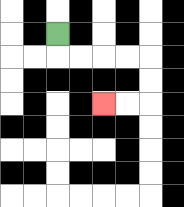{'start': '[2, 1]', 'end': '[4, 4]', 'path_directions': 'D,R,R,R,R,D,D,L,L', 'path_coordinates': '[[2, 1], [2, 2], [3, 2], [4, 2], [5, 2], [6, 2], [6, 3], [6, 4], [5, 4], [4, 4]]'}